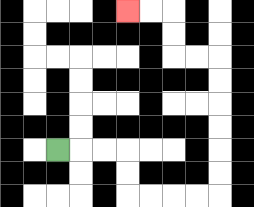{'start': '[2, 6]', 'end': '[5, 0]', 'path_directions': 'R,R,R,D,D,R,R,R,R,U,U,U,U,U,U,L,L,U,U,L,L', 'path_coordinates': '[[2, 6], [3, 6], [4, 6], [5, 6], [5, 7], [5, 8], [6, 8], [7, 8], [8, 8], [9, 8], [9, 7], [9, 6], [9, 5], [9, 4], [9, 3], [9, 2], [8, 2], [7, 2], [7, 1], [7, 0], [6, 0], [5, 0]]'}